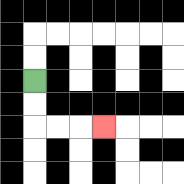{'start': '[1, 3]', 'end': '[4, 5]', 'path_directions': 'D,D,R,R,R', 'path_coordinates': '[[1, 3], [1, 4], [1, 5], [2, 5], [3, 5], [4, 5]]'}